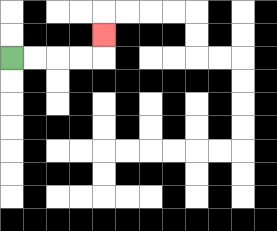{'start': '[0, 2]', 'end': '[4, 1]', 'path_directions': 'R,R,R,R,U', 'path_coordinates': '[[0, 2], [1, 2], [2, 2], [3, 2], [4, 2], [4, 1]]'}